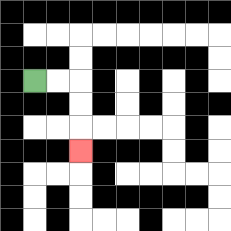{'start': '[1, 3]', 'end': '[3, 6]', 'path_directions': 'R,R,D,D,D', 'path_coordinates': '[[1, 3], [2, 3], [3, 3], [3, 4], [3, 5], [3, 6]]'}